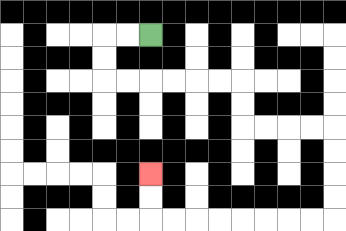{'start': '[6, 1]', 'end': '[6, 7]', 'path_directions': 'L,L,D,D,R,R,R,R,R,R,D,D,R,R,R,R,D,D,D,D,L,L,L,L,L,L,L,L,U,U', 'path_coordinates': '[[6, 1], [5, 1], [4, 1], [4, 2], [4, 3], [5, 3], [6, 3], [7, 3], [8, 3], [9, 3], [10, 3], [10, 4], [10, 5], [11, 5], [12, 5], [13, 5], [14, 5], [14, 6], [14, 7], [14, 8], [14, 9], [13, 9], [12, 9], [11, 9], [10, 9], [9, 9], [8, 9], [7, 9], [6, 9], [6, 8], [6, 7]]'}